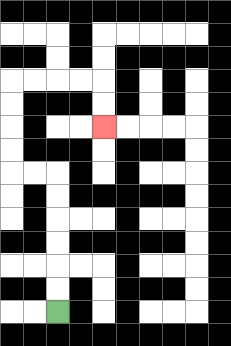{'start': '[2, 13]', 'end': '[4, 5]', 'path_directions': 'U,U,U,U,U,U,L,L,U,U,U,U,R,R,R,R,D,D', 'path_coordinates': '[[2, 13], [2, 12], [2, 11], [2, 10], [2, 9], [2, 8], [2, 7], [1, 7], [0, 7], [0, 6], [0, 5], [0, 4], [0, 3], [1, 3], [2, 3], [3, 3], [4, 3], [4, 4], [4, 5]]'}